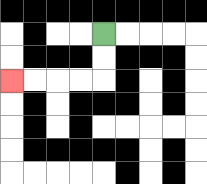{'start': '[4, 1]', 'end': '[0, 3]', 'path_directions': 'D,D,L,L,L,L', 'path_coordinates': '[[4, 1], [4, 2], [4, 3], [3, 3], [2, 3], [1, 3], [0, 3]]'}